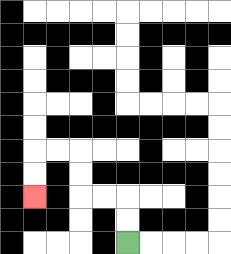{'start': '[5, 10]', 'end': '[1, 8]', 'path_directions': 'U,U,L,L,U,U,L,L,D,D', 'path_coordinates': '[[5, 10], [5, 9], [5, 8], [4, 8], [3, 8], [3, 7], [3, 6], [2, 6], [1, 6], [1, 7], [1, 8]]'}